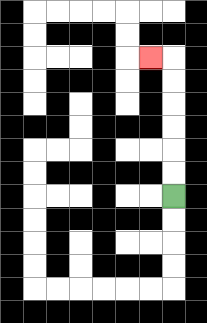{'start': '[7, 8]', 'end': '[6, 2]', 'path_directions': 'U,U,U,U,U,U,L', 'path_coordinates': '[[7, 8], [7, 7], [7, 6], [7, 5], [7, 4], [7, 3], [7, 2], [6, 2]]'}